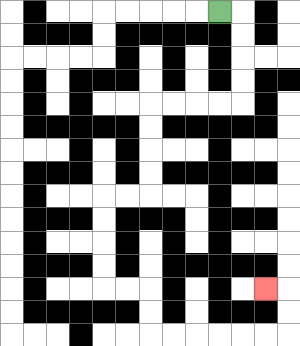{'start': '[9, 0]', 'end': '[11, 12]', 'path_directions': 'R,D,D,D,D,L,L,L,L,D,D,D,D,L,L,D,D,D,D,R,R,D,D,R,R,R,R,R,R,U,U,L', 'path_coordinates': '[[9, 0], [10, 0], [10, 1], [10, 2], [10, 3], [10, 4], [9, 4], [8, 4], [7, 4], [6, 4], [6, 5], [6, 6], [6, 7], [6, 8], [5, 8], [4, 8], [4, 9], [4, 10], [4, 11], [4, 12], [5, 12], [6, 12], [6, 13], [6, 14], [7, 14], [8, 14], [9, 14], [10, 14], [11, 14], [12, 14], [12, 13], [12, 12], [11, 12]]'}